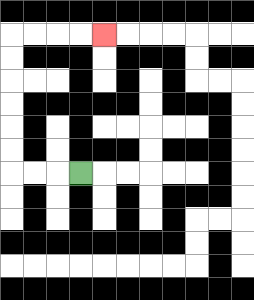{'start': '[3, 7]', 'end': '[4, 1]', 'path_directions': 'L,L,L,U,U,U,U,U,U,R,R,R,R', 'path_coordinates': '[[3, 7], [2, 7], [1, 7], [0, 7], [0, 6], [0, 5], [0, 4], [0, 3], [0, 2], [0, 1], [1, 1], [2, 1], [3, 1], [4, 1]]'}